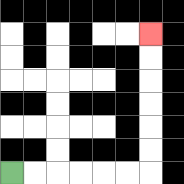{'start': '[0, 7]', 'end': '[6, 1]', 'path_directions': 'R,R,R,R,R,R,U,U,U,U,U,U', 'path_coordinates': '[[0, 7], [1, 7], [2, 7], [3, 7], [4, 7], [5, 7], [6, 7], [6, 6], [6, 5], [6, 4], [6, 3], [6, 2], [6, 1]]'}